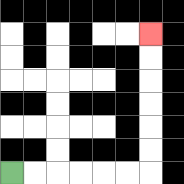{'start': '[0, 7]', 'end': '[6, 1]', 'path_directions': 'R,R,R,R,R,R,U,U,U,U,U,U', 'path_coordinates': '[[0, 7], [1, 7], [2, 7], [3, 7], [4, 7], [5, 7], [6, 7], [6, 6], [6, 5], [6, 4], [6, 3], [6, 2], [6, 1]]'}